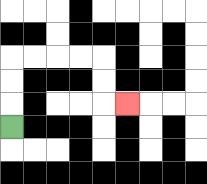{'start': '[0, 5]', 'end': '[5, 4]', 'path_directions': 'U,U,U,R,R,R,R,D,D,R', 'path_coordinates': '[[0, 5], [0, 4], [0, 3], [0, 2], [1, 2], [2, 2], [3, 2], [4, 2], [4, 3], [4, 4], [5, 4]]'}